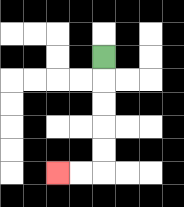{'start': '[4, 2]', 'end': '[2, 7]', 'path_directions': 'D,D,D,D,D,L,L', 'path_coordinates': '[[4, 2], [4, 3], [4, 4], [4, 5], [4, 6], [4, 7], [3, 7], [2, 7]]'}